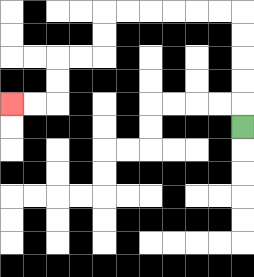{'start': '[10, 5]', 'end': '[0, 4]', 'path_directions': 'U,U,U,U,U,L,L,L,L,L,L,D,D,L,L,D,D,L,L', 'path_coordinates': '[[10, 5], [10, 4], [10, 3], [10, 2], [10, 1], [10, 0], [9, 0], [8, 0], [7, 0], [6, 0], [5, 0], [4, 0], [4, 1], [4, 2], [3, 2], [2, 2], [2, 3], [2, 4], [1, 4], [0, 4]]'}